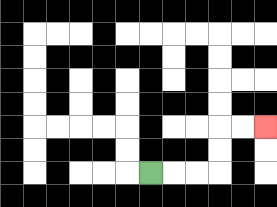{'start': '[6, 7]', 'end': '[11, 5]', 'path_directions': 'R,R,R,U,U,R,R', 'path_coordinates': '[[6, 7], [7, 7], [8, 7], [9, 7], [9, 6], [9, 5], [10, 5], [11, 5]]'}